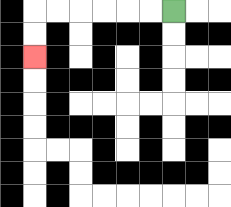{'start': '[7, 0]', 'end': '[1, 2]', 'path_directions': 'L,L,L,L,L,L,D,D', 'path_coordinates': '[[7, 0], [6, 0], [5, 0], [4, 0], [3, 0], [2, 0], [1, 0], [1, 1], [1, 2]]'}